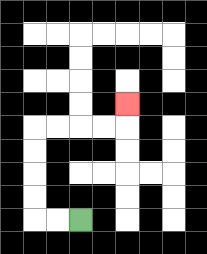{'start': '[3, 9]', 'end': '[5, 4]', 'path_directions': 'L,L,U,U,U,U,R,R,R,R,U', 'path_coordinates': '[[3, 9], [2, 9], [1, 9], [1, 8], [1, 7], [1, 6], [1, 5], [2, 5], [3, 5], [4, 5], [5, 5], [5, 4]]'}